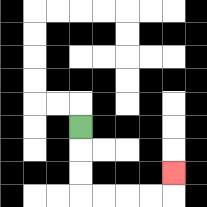{'start': '[3, 5]', 'end': '[7, 7]', 'path_directions': 'D,D,D,R,R,R,R,U', 'path_coordinates': '[[3, 5], [3, 6], [3, 7], [3, 8], [4, 8], [5, 8], [6, 8], [7, 8], [7, 7]]'}